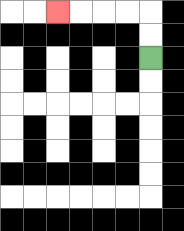{'start': '[6, 2]', 'end': '[2, 0]', 'path_directions': 'U,U,L,L,L,L', 'path_coordinates': '[[6, 2], [6, 1], [6, 0], [5, 0], [4, 0], [3, 0], [2, 0]]'}